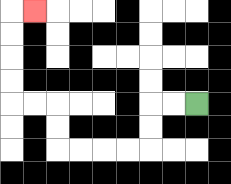{'start': '[8, 4]', 'end': '[1, 0]', 'path_directions': 'L,L,D,D,L,L,L,L,U,U,L,L,U,U,U,U,R', 'path_coordinates': '[[8, 4], [7, 4], [6, 4], [6, 5], [6, 6], [5, 6], [4, 6], [3, 6], [2, 6], [2, 5], [2, 4], [1, 4], [0, 4], [0, 3], [0, 2], [0, 1], [0, 0], [1, 0]]'}